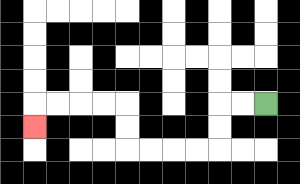{'start': '[11, 4]', 'end': '[1, 5]', 'path_directions': 'L,L,D,D,L,L,L,L,U,U,L,L,L,L,D', 'path_coordinates': '[[11, 4], [10, 4], [9, 4], [9, 5], [9, 6], [8, 6], [7, 6], [6, 6], [5, 6], [5, 5], [5, 4], [4, 4], [3, 4], [2, 4], [1, 4], [1, 5]]'}